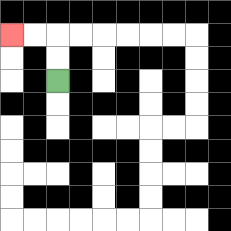{'start': '[2, 3]', 'end': '[0, 1]', 'path_directions': 'U,U,L,L', 'path_coordinates': '[[2, 3], [2, 2], [2, 1], [1, 1], [0, 1]]'}